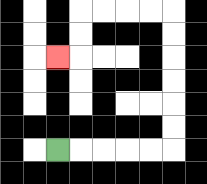{'start': '[2, 6]', 'end': '[2, 2]', 'path_directions': 'R,R,R,R,R,U,U,U,U,U,U,L,L,L,L,D,D,L', 'path_coordinates': '[[2, 6], [3, 6], [4, 6], [5, 6], [6, 6], [7, 6], [7, 5], [7, 4], [7, 3], [7, 2], [7, 1], [7, 0], [6, 0], [5, 0], [4, 0], [3, 0], [3, 1], [3, 2], [2, 2]]'}